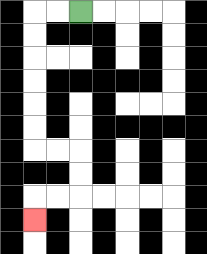{'start': '[3, 0]', 'end': '[1, 9]', 'path_directions': 'L,L,D,D,D,D,D,D,R,R,D,D,L,L,D', 'path_coordinates': '[[3, 0], [2, 0], [1, 0], [1, 1], [1, 2], [1, 3], [1, 4], [1, 5], [1, 6], [2, 6], [3, 6], [3, 7], [3, 8], [2, 8], [1, 8], [1, 9]]'}